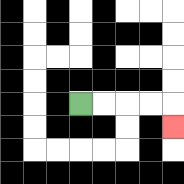{'start': '[3, 4]', 'end': '[7, 5]', 'path_directions': 'R,R,R,R,D', 'path_coordinates': '[[3, 4], [4, 4], [5, 4], [6, 4], [7, 4], [7, 5]]'}